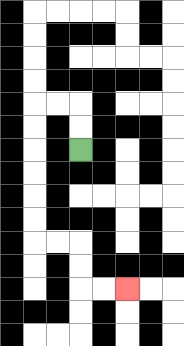{'start': '[3, 6]', 'end': '[5, 12]', 'path_directions': 'U,U,L,L,D,D,D,D,D,D,R,R,D,D,R,R', 'path_coordinates': '[[3, 6], [3, 5], [3, 4], [2, 4], [1, 4], [1, 5], [1, 6], [1, 7], [1, 8], [1, 9], [1, 10], [2, 10], [3, 10], [3, 11], [3, 12], [4, 12], [5, 12]]'}